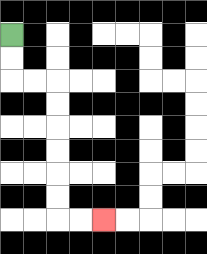{'start': '[0, 1]', 'end': '[4, 9]', 'path_directions': 'D,D,R,R,D,D,D,D,D,D,R,R', 'path_coordinates': '[[0, 1], [0, 2], [0, 3], [1, 3], [2, 3], [2, 4], [2, 5], [2, 6], [2, 7], [2, 8], [2, 9], [3, 9], [4, 9]]'}